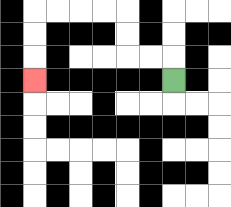{'start': '[7, 3]', 'end': '[1, 3]', 'path_directions': 'U,L,L,U,U,L,L,L,L,D,D,D', 'path_coordinates': '[[7, 3], [7, 2], [6, 2], [5, 2], [5, 1], [5, 0], [4, 0], [3, 0], [2, 0], [1, 0], [1, 1], [1, 2], [1, 3]]'}